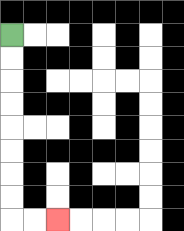{'start': '[0, 1]', 'end': '[2, 9]', 'path_directions': 'D,D,D,D,D,D,D,D,R,R', 'path_coordinates': '[[0, 1], [0, 2], [0, 3], [0, 4], [0, 5], [0, 6], [0, 7], [0, 8], [0, 9], [1, 9], [2, 9]]'}